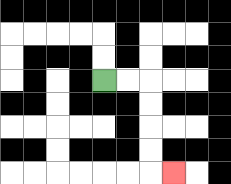{'start': '[4, 3]', 'end': '[7, 7]', 'path_directions': 'R,R,D,D,D,D,R', 'path_coordinates': '[[4, 3], [5, 3], [6, 3], [6, 4], [6, 5], [6, 6], [6, 7], [7, 7]]'}